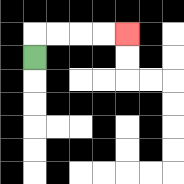{'start': '[1, 2]', 'end': '[5, 1]', 'path_directions': 'U,R,R,R,R', 'path_coordinates': '[[1, 2], [1, 1], [2, 1], [3, 1], [4, 1], [5, 1]]'}